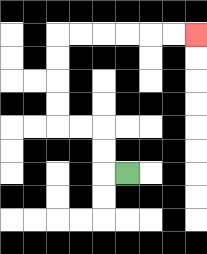{'start': '[5, 7]', 'end': '[8, 1]', 'path_directions': 'L,U,U,L,L,U,U,U,U,R,R,R,R,R,R', 'path_coordinates': '[[5, 7], [4, 7], [4, 6], [4, 5], [3, 5], [2, 5], [2, 4], [2, 3], [2, 2], [2, 1], [3, 1], [4, 1], [5, 1], [6, 1], [7, 1], [8, 1]]'}